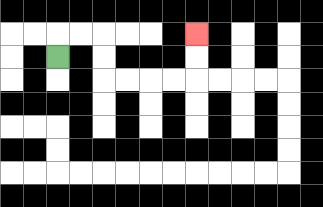{'start': '[2, 2]', 'end': '[8, 1]', 'path_directions': 'U,R,R,D,D,R,R,R,R,U,U', 'path_coordinates': '[[2, 2], [2, 1], [3, 1], [4, 1], [4, 2], [4, 3], [5, 3], [6, 3], [7, 3], [8, 3], [8, 2], [8, 1]]'}